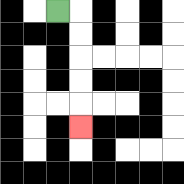{'start': '[2, 0]', 'end': '[3, 5]', 'path_directions': 'R,D,D,D,D,D', 'path_coordinates': '[[2, 0], [3, 0], [3, 1], [3, 2], [3, 3], [3, 4], [3, 5]]'}